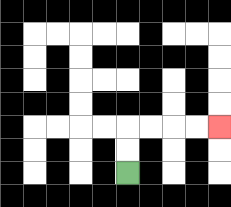{'start': '[5, 7]', 'end': '[9, 5]', 'path_directions': 'U,U,R,R,R,R', 'path_coordinates': '[[5, 7], [5, 6], [5, 5], [6, 5], [7, 5], [8, 5], [9, 5]]'}